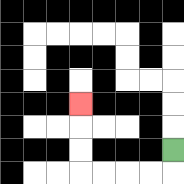{'start': '[7, 6]', 'end': '[3, 4]', 'path_directions': 'D,L,L,L,L,U,U,U', 'path_coordinates': '[[7, 6], [7, 7], [6, 7], [5, 7], [4, 7], [3, 7], [3, 6], [3, 5], [3, 4]]'}